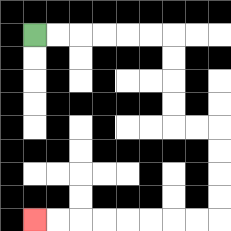{'start': '[1, 1]', 'end': '[1, 9]', 'path_directions': 'R,R,R,R,R,R,D,D,D,D,R,R,D,D,D,D,L,L,L,L,L,L,L,L', 'path_coordinates': '[[1, 1], [2, 1], [3, 1], [4, 1], [5, 1], [6, 1], [7, 1], [7, 2], [7, 3], [7, 4], [7, 5], [8, 5], [9, 5], [9, 6], [9, 7], [9, 8], [9, 9], [8, 9], [7, 9], [6, 9], [5, 9], [4, 9], [3, 9], [2, 9], [1, 9]]'}